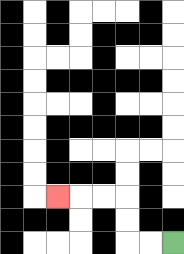{'start': '[7, 10]', 'end': '[2, 8]', 'path_directions': 'L,L,U,U,L,L,L', 'path_coordinates': '[[7, 10], [6, 10], [5, 10], [5, 9], [5, 8], [4, 8], [3, 8], [2, 8]]'}